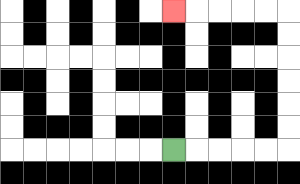{'start': '[7, 6]', 'end': '[7, 0]', 'path_directions': 'R,R,R,R,R,U,U,U,U,U,U,L,L,L,L,L', 'path_coordinates': '[[7, 6], [8, 6], [9, 6], [10, 6], [11, 6], [12, 6], [12, 5], [12, 4], [12, 3], [12, 2], [12, 1], [12, 0], [11, 0], [10, 0], [9, 0], [8, 0], [7, 0]]'}